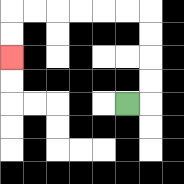{'start': '[5, 4]', 'end': '[0, 2]', 'path_directions': 'R,U,U,U,U,L,L,L,L,L,L,D,D', 'path_coordinates': '[[5, 4], [6, 4], [6, 3], [6, 2], [6, 1], [6, 0], [5, 0], [4, 0], [3, 0], [2, 0], [1, 0], [0, 0], [0, 1], [0, 2]]'}